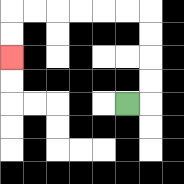{'start': '[5, 4]', 'end': '[0, 2]', 'path_directions': 'R,U,U,U,U,L,L,L,L,L,L,D,D', 'path_coordinates': '[[5, 4], [6, 4], [6, 3], [6, 2], [6, 1], [6, 0], [5, 0], [4, 0], [3, 0], [2, 0], [1, 0], [0, 0], [0, 1], [0, 2]]'}